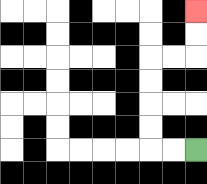{'start': '[8, 6]', 'end': '[8, 0]', 'path_directions': 'L,L,U,U,U,U,R,R,U,U', 'path_coordinates': '[[8, 6], [7, 6], [6, 6], [6, 5], [6, 4], [6, 3], [6, 2], [7, 2], [8, 2], [8, 1], [8, 0]]'}